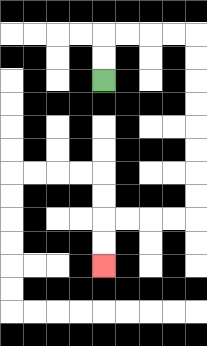{'start': '[4, 3]', 'end': '[4, 11]', 'path_directions': 'U,U,R,R,R,R,D,D,D,D,D,D,D,D,L,L,L,L,D,D', 'path_coordinates': '[[4, 3], [4, 2], [4, 1], [5, 1], [6, 1], [7, 1], [8, 1], [8, 2], [8, 3], [8, 4], [8, 5], [8, 6], [8, 7], [8, 8], [8, 9], [7, 9], [6, 9], [5, 9], [4, 9], [4, 10], [4, 11]]'}